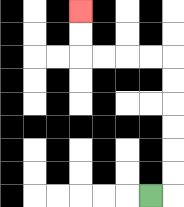{'start': '[6, 8]', 'end': '[3, 0]', 'path_directions': 'R,U,U,U,U,U,U,L,L,L,L,U,U', 'path_coordinates': '[[6, 8], [7, 8], [7, 7], [7, 6], [7, 5], [7, 4], [7, 3], [7, 2], [6, 2], [5, 2], [4, 2], [3, 2], [3, 1], [3, 0]]'}